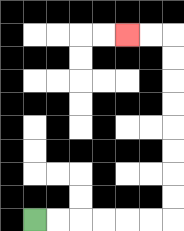{'start': '[1, 9]', 'end': '[5, 1]', 'path_directions': 'R,R,R,R,R,R,U,U,U,U,U,U,U,U,L,L', 'path_coordinates': '[[1, 9], [2, 9], [3, 9], [4, 9], [5, 9], [6, 9], [7, 9], [7, 8], [7, 7], [7, 6], [7, 5], [7, 4], [7, 3], [7, 2], [7, 1], [6, 1], [5, 1]]'}